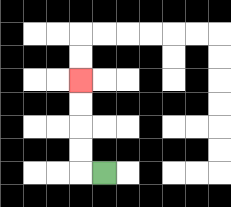{'start': '[4, 7]', 'end': '[3, 3]', 'path_directions': 'L,U,U,U,U', 'path_coordinates': '[[4, 7], [3, 7], [3, 6], [3, 5], [3, 4], [3, 3]]'}